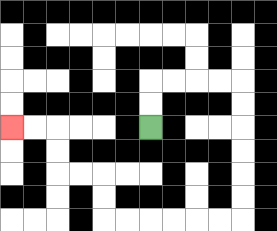{'start': '[6, 5]', 'end': '[0, 5]', 'path_directions': 'U,U,R,R,R,R,D,D,D,D,D,D,L,L,L,L,L,L,U,U,L,L,U,U,L,L', 'path_coordinates': '[[6, 5], [6, 4], [6, 3], [7, 3], [8, 3], [9, 3], [10, 3], [10, 4], [10, 5], [10, 6], [10, 7], [10, 8], [10, 9], [9, 9], [8, 9], [7, 9], [6, 9], [5, 9], [4, 9], [4, 8], [4, 7], [3, 7], [2, 7], [2, 6], [2, 5], [1, 5], [0, 5]]'}